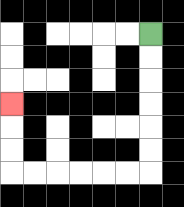{'start': '[6, 1]', 'end': '[0, 4]', 'path_directions': 'D,D,D,D,D,D,L,L,L,L,L,L,U,U,U', 'path_coordinates': '[[6, 1], [6, 2], [6, 3], [6, 4], [6, 5], [6, 6], [6, 7], [5, 7], [4, 7], [3, 7], [2, 7], [1, 7], [0, 7], [0, 6], [0, 5], [0, 4]]'}